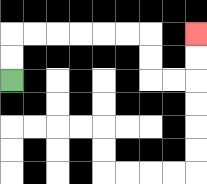{'start': '[0, 3]', 'end': '[8, 1]', 'path_directions': 'U,U,R,R,R,R,R,R,D,D,R,R,U,U', 'path_coordinates': '[[0, 3], [0, 2], [0, 1], [1, 1], [2, 1], [3, 1], [4, 1], [5, 1], [6, 1], [6, 2], [6, 3], [7, 3], [8, 3], [8, 2], [8, 1]]'}